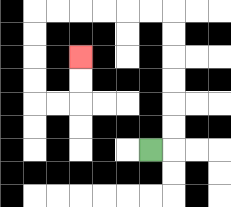{'start': '[6, 6]', 'end': '[3, 2]', 'path_directions': 'R,U,U,U,U,U,U,L,L,L,L,L,L,D,D,D,D,R,R,U,U', 'path_coordinates': '[[6, 6], [7, 6], [7, 5], [7, 4], [7, 3], [7, 2], [7, 1], [7, 0], [6, 0], [5, 0], [4, 0], [3, 0], [2, 0], [1, 0], [1, 1], [1, 2], [1, 3], [1, 4], [2, 4], [3, 4], [3, 3], [3, 2]]'}